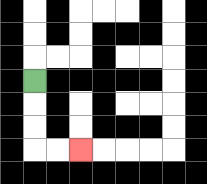{'start': '[1, 3]', 'end': '[3, 6]', 'path_directions': 'D,D,D,R,R', 'path_coordinates': '[[1, 3], [1, 4], [1, 5], [1, 6], [2, 6], [3, 6]]'}